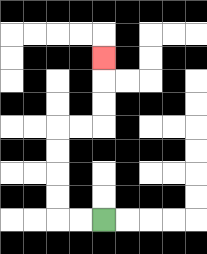{'start': '[4, 9]', 'end': '[4, 2]', 'path_directions': 'L,L,U,U,U,U,R,R,U,U,U', 'path_coordinates': '[[4, 9], [3, 9], [2, 9], [2, 8], [2, 7], [2, 6], [2, 5], [3, 5], [4, 5], [4, 4], [4, 3], [4, 2]]'}